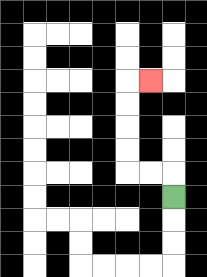{'start': '[7, 8]', 'end': '[6, 3]', 'path_directions': 'U,L,L,U,U,U,U,R', 'path_coordinates': '[[7, 8], [7, 7], [6, 7], [5, 7], [5, 6], [5, 5], [5, 4], [5, 3], [6, 3]]'}